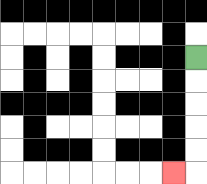{'start': '[8, 2]', 'end': '[7, 7]', 'path_directions': 'D,D,D,D,D,L', 'path_coordinates': '[[8, 2], [8, 3], [8, 4], [8, 5], [8, 6], [8, 7], [7, 7]]'}